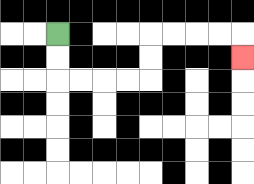{'start': '[2, 1]', 'end': '[10, 2]', 'path_directions': 'D,D,R,R,R,R,U,U,R,R,R,R,D', 'path_coordinates': '[[2, 1], [2, 2], [2, 3], [3, 3], [4, 3], [5, 3], [6, 3], [6, 2], [6, 1], [7, 1], [8, 1], [9, 1], [10, 1], [10, 2]]'}